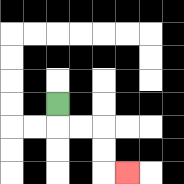{'start': '[2, 4]', 'end': '[5, 7]', 'path_directions': 'D,R,R,D,D,R', 'path_coordinates': '[[2, 4], [2, 5], [3, 5], [4, 5], [4, 6], [4, 7], [5, 7]]'}